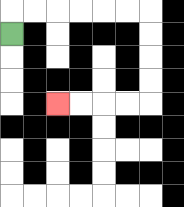{'start': '[0, 1]', 'end': '[2, 4]', 'path_directions': 'U,R,R,R,R,R,R,D,D,D,D,L,L,L,L', 'path_coordinates': '[[0, 1], [0, 0], [1, 0], [2, 0], [3, 0], [4, 0], [5, 0], [6, 0], [6, 1], [6, 2], [6, 3], [6, 4], [5, 4], [4, 4], [3, 4], [2, 4]]'}